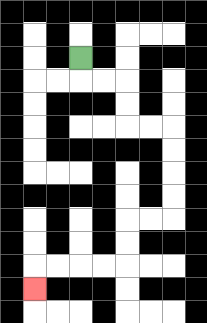{'start': '[3, 2]', 'end': '[1, 12]', 'path_directions': 'D,R,R,D,D,R,R,D,D,D,D,L,L,D,D,L,L,L,L,D', 'path_coordinates': '[[3, 2], [3, 3], [4, 3], [5, 3], [5, 4], [5, 5], [6, 5], [7, 5], [7, 6], [7, 7], [7, 8], [7, 9], [6, 9], [5, 9], [5, 10], [5, 11], [4, 11], [3, 11], [2, 11], [1, 11], [1, 12]]'}